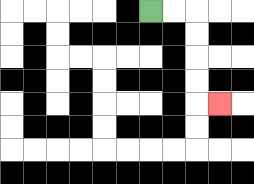{'start': '[6, 0]', 'end': '[9, 4]', 'path_directions': 'R,R,D,D,D,D,R', 'path_coordinates': '[[6, 0], [7, 0], [8, 0], [8, 1], [8, 2], [8, 3], [8, 4], [9, 4]]'}